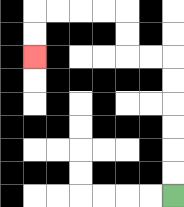{'start': '[7, 8]', 'end': '[1, 2]', 'path_directions': 'U,U,U,U,U,U,L,L,U,U,L,L,L,L,D,D', 'path_coordinates': '[[7, 8], [7, 7], [7, 6], [7, 5], [7, 4], [7, 3], [7, 2], [6, 2], [5, 2], [5, 1], [5, 0], [4, 0], [3, 0], [2, 0], [1, 0], [1, 1], [1, 2]]'}